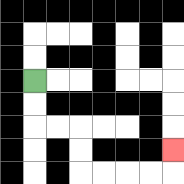{'start': '[1, 3]', 'end': '[7, 6]', 'path_directions': 'D,D,R,R,D,D,R,R,R,R,U', 'path_coordinates': '[[1, 3], [1, 4], [1, 5], [2, 5], [3, 5], [3, 6], [3, 7], [4, 7], [5, 7], [6, 7], [7, 7], [7, 6]]'}